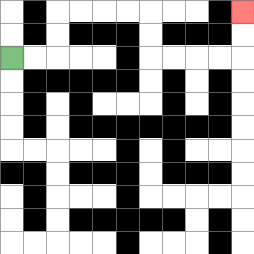{'start': '[0, 2]', 'end': '[10, 0]', 'path_directions': 'R,R,U,U,R,R,R,R,D,D,R,R,R,R,U,U', 'path_coordinates': '[[0, 2], [1, 2], [2, 2], [2, 1], [2, 0], [3, 0], [4, 0], [5, 0], [6, 0], [6, 1], [6, 2], [7, 2], [8, 2], [9, 2], [10, 2], [10, 1], [10, 0]]'}